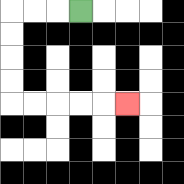{'start': '[3, 0]', 'end': '[5, 4]', 'path_directions': 'L,L,L,D,D,D,D,R,R,R,R,R', 'path_coordinates': '[[3, 0], [2, 0], [1, 0], [0, 0], [0, 1], [0, 2], [0, 3], [0, 4], [1, 4], [2, 4], [3, 4], [4, 4], [5, 4]]'}